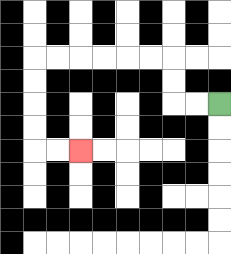{'start': '[9, 4]', 'end': '[3, 6]', 'path_directions': 'L,L,U,U,L,L,L,L,L,L,D,D,D,D,R,R', 'path_coordinates': '[[9, 4], [8, 4], [7, 4], [7, 3], [7, 2], [6, 2], [5, 2], [4, 2], [3, 2], [2, 2], [1, 2], [1, 3], [1, 4], [1, 5], [1, 6], [2, 6], [3, 6]]'}